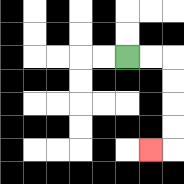{'start': '[5, 2]', 'end': '[6, 6]', 'path_directions': 'R,R,D,D,D,D,L', 'path_coordinates': '[[5, 2], [6, 2], [7, 2], [7, 3], [7, 4], [7, 5], [7, 6], [6, 6]]'}